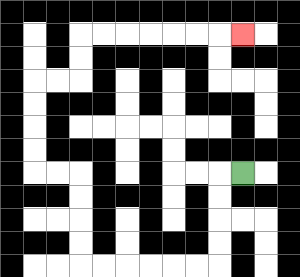{'start': '[10, 7]', 'end': '[10, 1]', 'path_directions': 'L,D,D,D,D,L,L,L,L,L,L,U,U,U,U,L,L,U,U,U,U,R,R,U,U,R,R,R,R,R,R,R', 'path_coordinates': '[[10, 7], [9, 7], [9, 8], [9, 9], [9, 10], [9, 11], [8, 11], [7, 11], [6, 11], [5, 11], [4, 11], [3, 11], [3, 10], [3, 9], [3, 8], [3, 7], [2, 7], [1, 7], [1, 6], [1, 5], [1, 4], [1, 3], [2, 3], [3, 3], [3, 2], [3, 1], [4, 1], [5, 1], [6, 1], [7, 1], [8, 1], [9, 1], [10, 1]]'}